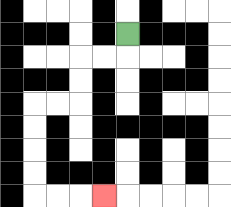{'start': '[5, 1]', 'end': '[4, 8]', 'path_directions': 'D,L,L,D,D,L,L,D,D,D,D,R,R,R', 'path_coordinates': '[[5, 1], [5, 2], [4, 2], [3, 2], [3, 3], [3, 4], [2, 4], [1, 4], [1, 5], [1, 6], [1, 7], [1, 8], [2, 8], [3, 8], [4, 8]]'}